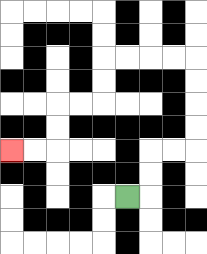{'start': '[5, 8]', 'end': '[0, 6]', 'path_directions': 'R,U,U,R,R,U,U,U,U,L,L,L,L,D,D,L,L,D,D,L,L', 'path_coordinates': '[[5, 8], [6, 8], [6, 7], [6, 6], [7, 6], [8, 6], [8, 5], [8, 4], [8, 3], [8, 2], [7, 2], [6, 2], [5, 2], [4, 2], [4, 3], [4, 4], [3, 4], [2, 4], [2, 5], [2, 6], [1, 6], [0, 6]]'}